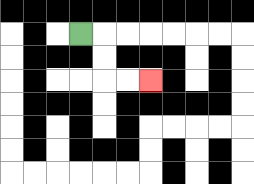{'start': '[3, 1]', 'end': '[6, 3]', 'path_directions': 'R,D,D,R,R', 'path_coordinates': '[[3, 1], [4, 1], [4, 2], [4, 3], [5, 3], [6, 3]]'}